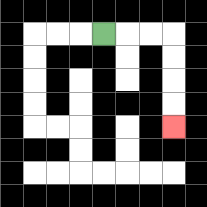{'start': '[4, 1]', 'end': '[7, 5]', 'path_directions': 'R,R,R,D,D,D,D', 'path_coordinates': '[[4, 1], [5, 1], [6, 1], [7, 1], [7, 2], [7, 3], [7, 4], [7, 5]]'}